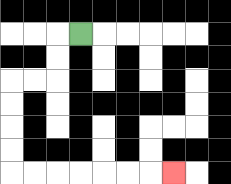{'start': '[3, 1]', 'end': '[7, 7]', 'path_directions': 'L,D,D,L,L,D,D,D,D,R,R,R,R,R,R,R', 'path_coordinates': '[[3, 1], [2, 1], [2, 2], [2, 3], [1, 3], [0, 3], [0, 4], [0, 5], [0, 6], [0, 7], [1, 7], [2, 7], [3, 7], [4, 7], [5, 7], [6, 7], [7, 7]]'}